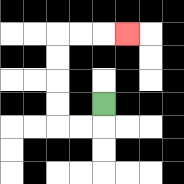{'start': '[4, 4]', 'end': '[5, 1]', 'path_directions': 'D,L,L,U,U,U,U,R,R,R', 'path_coordinates': '[[4, 4], [4, 5], [3, 5], [2, 5], [2, 4], [2, 3], [2, 2], [2, 1], [3, 1], [4, 1], [5, 1]]'}